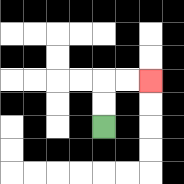{'start': '[4, 5]', 'end': '[6, 3]', 'path_directions': 'U,U,R,R', 'path_coordinates': '[[4, 5], [4, 4], [4, 3], [5, 3], [6, 3]]'}